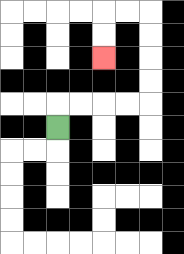{'start': '[2, 5]', 'end': '[4, 2]', 'path_directions': 'U,R,R,R,R,U,U,U,U,L,L,D,D', 'path_coordinates': '[[2, 5], [2, 4], [3, 4], [4, 4], [5, 4], [6, 4], [6, 3], [6, 2], [6, 1], [6, 0], [5, 0], [4, 0], [4, 1], [4, 2]]'}